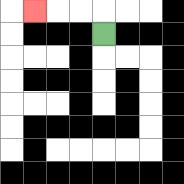{'start': '[4, 1]', 'end': '[1, 0]', 'path_directions': 'U,L,L,L', 'path_coordinates': '[[4, 1], [4, 0], [3, 0], [2, 0], [1, 0]]'}